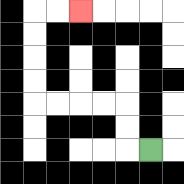{'start': '[6, 6]', 'end': '[3, 0]', 'path_directions': 'L,U,U,L,L,L,L,U,U,U,U,R,R', 'path_coordinates': '[[6, 6], [5, 6], [5, 5], [5, 4], [4, 4], [3, 4], [2, 4], [1, 4], [1, 3], [1, 2], [1, 1], [1, 0], [2, 0], [3, 0]]'}